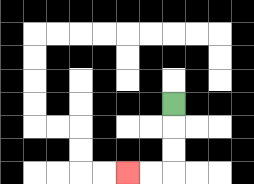{'start': '[7, 4]', 'end': '[5, 7]', 'path_directions': 'D,D,D,L,L', 'path_coordinates': '[[7, 4], [7, 5], [7, 6], [7, 7], [6, 7], [5, 7]]'}